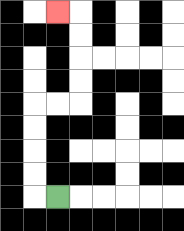{'start': '[2, 8]', 'end': '[2, 0]', 'path_directions': 'L,U,U,U,U,R,R,U,U,U,U,L', 'path_coordinates': '[[2, 8], [1, 8], [1, 7], [1, 6], [1, 5], [1, 4], [2, 4], [3, 4], [3, 3], [3, 2], [3, 1], [3, 0], [2, 0]]'}